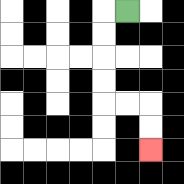{'start': '[5, 0]', 'end': '[6, 6]', 'path_directions': 'L,D,D,D,D,R,R,D,D', 'path_coordinates': '[[5, 0], [4, 0], [4, 1], [4, 2], [4, 3], [4, 4], [5, 4], [6, 4], [6, 5], [6, 6]]'}